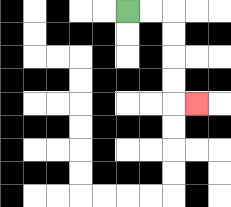{'start': '[5, 0]', 'end': '[8, 4]', 'path_directions': 'R,R,D,D,D,D,R', 'path_coordinates': '[[5, 0], [6, 0], [7, 0], [7, 1], [7, 2], [7, 3], [7, 4], [8, 4]]'}